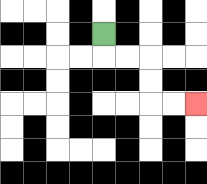{'start': '[4, 1]', 'end': '[8, 4]', 'path_directions': 'D,R,R,D,D,R,R', 'path_coordinates': '[[4, 1], [4, 2], [5, 2], [6, 2], [6, 3], [6, 4], [7, 4], [8, 4]]'}